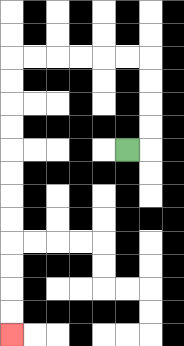{'start': '[5, 6]', 'end': '[0, 14]', 'path_directions': 'R,U,U,U,U,L,L,L,L,L,L,D,D,D,D,D,D,D,D,D,D,D,D', 'path_coordinates': '[[5, 6], [6, 6], [6, 5], [6, 4], [6, 3], [6, 2], [5, 2], [4, 2], [3, 2], [2, 2], [1, 2], [0, 2], [0, 3], [0, 4], [0, 5], [0, 6], [0, 7], [0, 8], [0, 9], [0, 10], [0, 11], [0, 12], [0, 13], [0, 14]]'}